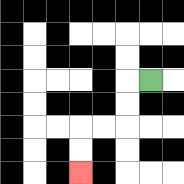{'start': '[6, 3]', 'end': '[3, 7]', 'path_directions': 'L,D,D,L,L,D,D', 'path_coordinates': '[[6, 3], [5, 3], [5, 4], [5, 5], [4, 5], [3, 5], [3, 6], [3, 7]]'}